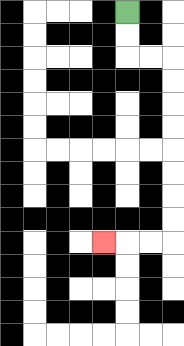{'start': '[5, 0]', 'end': '[4, 10]', 'path_directions': 'D,D,R,R,D,D,D,D,D,D,D,D,L,L,L', 'path_coordinates': '[[5, 0], [5, 1], [5, 2], [6, 2], [7, 2], [7, 3], [7, 4], [7, 5], [7, 6], [7, 7], [7, 8], [7, 9], [7, 10], [6, 10], [5, 10], [4, 10]]'}